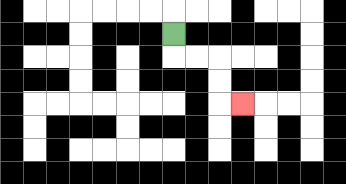{'start': '[7, 1]', 'end': '[10, 4]', 'path_directions': 'D,R,R,D,D,R', 'path_coordinates': '[[7, 1], [7, 2], [8, 2], [9, 2], [9, 3], [9, 4], [10, 4]]'}